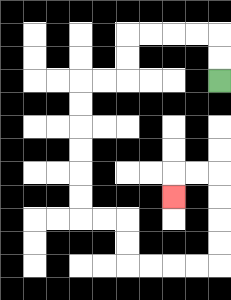{'start': '[9, 3]', 'end': '[7, 8]', 'path_directions': 'U,U,L,L,L,L,D,D,L,L,D,D,D,D,D,D,R,R,D,D,R,R,R,R,U,U,U,U,L,L,D', 'path_coordinates': '[[9, 3], [9, 2], [9, 1], [8, 1], [7, 1], [6, 1], [5, 1], [5, 2], [5, 3], [4, 3], [3, 3], [3, 4], [3, 5], [3, 6], [3, 7], [3, 8], [3, 9], [4, 9], [5, 9], [5, 10], [5, 11], [6, 11], [7, 11], [8, 11], [9, 11], [9, 10], [9, 9], [9, 8], [9, 7], [8, 7], [7, 7], [7, 8]]'}